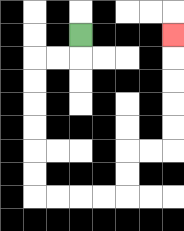{'start': '[3, 1]', 'end': '[7, 1]', 'path_directions': 'D,L,L,D,D,D,D,D,D,R,R,R,R,U,U,R,R,U,U,U,U,U', 'path_coordinates': '[[3, 1], [3, 2], [2, 2], [1, 2], [1, 3], [1, 4], [1, 5], [1, 6], [1, 7], [1, 8], [2, 8], [3, 8], [4, 8], [5, 8], [5, 7], [5, 6], [6, 6], [7, 6], [7, 5], [7, 4], [7, 3], [7, 2], [7, 1]]'}